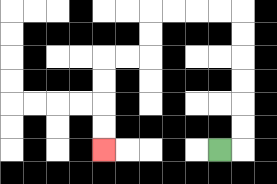{'start': '[9, 6]', 'end': '[4, 6]', 'path_directions': 'R,U,U,U,U,U,U,L,L,L,L,D,D,L,L,D,D,D,D', 'path_coordinates': '[[9, 6], [10, 6], [10, 5], [10, 4], [10, 3], [10, 2], [10, 1], [10, 0], [9, 0], [8, 0], [7, 0], [6, 0], [6, 1], [6, 2], [5, 2], [4, 2], [4, 3], [4, 4], [4, 5], [4, 6]]'}